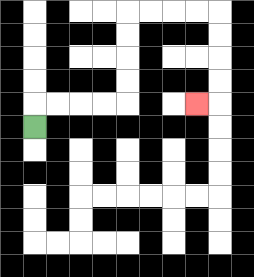{'start': '[1, 5]', 'end': '[8, 4]', 'path_directions': 'U,R,R,R,R,U,U,U,U,R,R,R,R,D,D,D,D,L', 'path_coordinates': '[[1, 5], [1, 4], [2, 4], [3, 4], [4, 4], [5, 4], [5, 3], [5, 2], [5, 1], [5, 0], [6, 0], [7, 0], [8, 0], [9, 0], [9, 1], [9, 2], [9, 3], [9, 4], [8, 4]]'}